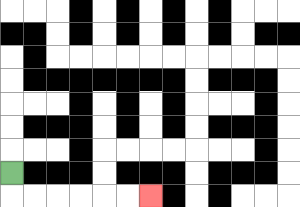{'start': '[0, 7]', 'end': '[6, 8]', 'path_directions': 'D,R,R,R,R,R,R', 'path_coordinates': '[[0, 7], [0, 8], [1, 8], [2, 8], [3, 8], [4, 8], [5, 8], [6, 8]]'}